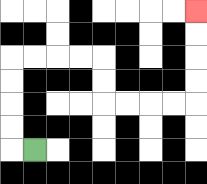{'start': '[1, 6]', 'end': '[8, 0]', 'path_directions': 'L,U,U,U,U,R,R,R,R,D,D,R,R,R,R,U,U,U,U', 'path_coordinates': '[[1, 6], [0, 6], [0, 5], [0, 4], [0, 3], [0, 2], [1, 2], [2, 2], [3, 2], [4, 2], [4, 3], [4, 4], [5, 4], [6, 4], [7, 4], [8, 4], [8, 3], [8, 2], [8, 1], [8, 0]]'}